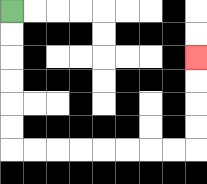{'start': '[0, 0]', 'end': '[8, 2]', 'path_directions': 'D,D,D,D,D,D,R,R,R,R,R,R,R,R,U,U,U,U', 'path_coordinates': '[[0, 0], [0, 1], [0, 2], [0, 3], [0, 4], [0, 5], [0, 6], [1, 6], [2, 6], [3, 6], [4, 6], [5, 6], [6, 6], [7, 6], [8, 6], [8, 5], [8, 4], [8, 3], [8, 2]]'}